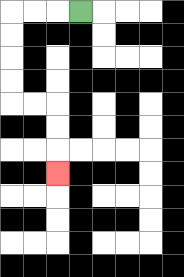{'start': '[3, 0]', 'end': '[2, 7]', 'path_directions': 'L,L,L,D,D,D,D,R,R,D,D,D', 'path_coordinates': '[[3, 0], [2, 0], [1, 0], [0, 0], [0, 1], [0, 2], [0, 3], [0, 4], [1, 4], [2, 4], [2, 5], [2, 6], [2, 7]]'}